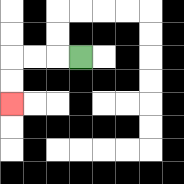{'start': '[3, 2]', 'end': '[0, 4]', 'path_directions': 'L,L,L,D,D', 'path_coordinates': '[[3, 2], [2, 2], [1, 2], [0, 2], [0, 3], [0, 4]]'}